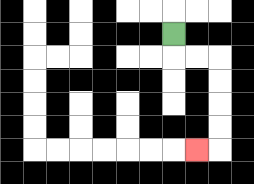{'start': '[7, 1]', 'end': '[8, 6]', 'path_directions': 'D,R,R,D,D,D,D,L', 'path_coordinates': '[[7, 1], [7, 2], [8, 2], [9, 2], [9, 3], [9, 4], [9, 5], [9, 6], [8, 6]]'}